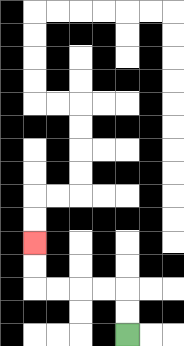{'start': '[5, 14]', 'end': '[1, 10]', 'path_directions': 'U,U,L,L,L,L,U,U', 'path_coordinates': '[[5, 14], [5, 13], [5, 12], [4, 12], [3, 12], [2, 12], [1, 12], [1, 11], [1, 10]]'}